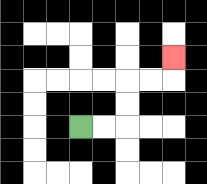{'start': '[3, 5]', 'end': '[7, 2]', 'path_directions': 'R,R,U,U,R,R,U', 'path_coordinates': '[[3, 5], [4, 5], [5, 5], [5, 4], [5, 3], [6, 3], [7, 3], [7, 2]]'}